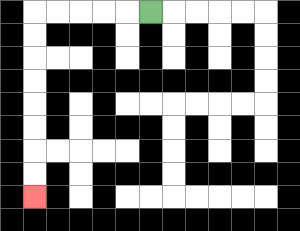{'start': '[6, 0]', 'end': '[1, 8]', 'path_directions': 'L,L,L,L,L,D,D,D,D,D,D,D,D', 'path_coordinates': '[[6, 0], [5, 0], [4, 0], [3, 0], [2, 0], [1, 0], [1, 1], [1, 2], [1, 3], [1, 4], [1, 5], [1, 6], [1, 7], [1, 8]]'}